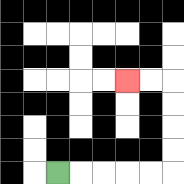{'start': '[2, 7]', 'end': '[5, 3]', 'path_directions': 'R,R,R,R,R,U,U,U,U,L,L', 'path_coordinates': '[[2, 7], [3, 7], [4, 7], [5, 7], [6, 7], [7, 7], [7, 6], [7, 5], [7, 4], [7, 3], [6, 3], [5, 3]]'}